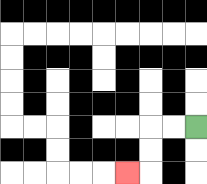{'start': '[8, 5]', 'end': '[5, 7]', 'path_directions': 'L,L,D,D,L', 'path_coordinates': '[[8, 5], [7, 5], [6, 5], [6, 6], [6, 7], [5, 7]]'}